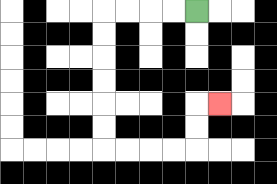{'start': '[8, 0]', 'end': '[9, 4]', 'path_directions': 'L,L,L,L,D,D,D,D,D,D,R,R,R,R,U,U,R', 'path_coordinates': '[[8, 0], [7, 0], [6, 0], [5, 0], [4, 0], [4, 1], [4, 2], [4, 3], [4, 4], [4, 5], [4, 6], [5, 6], [6, 6], [7, 6], [8, 6], [8, 5], [8, 4], [9, 4]]'}